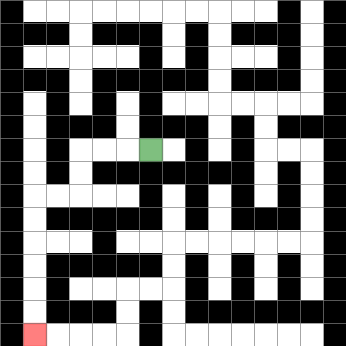{'start': '[6, 6]', 'end': '[1, 14]', 'path_directions': 'L,L,L,D,D,L,L,D,D,D,D,D,D', 'path_coordinates': '[[6, 6], [5, 6], [4, 6], [3, 6], [3, 7], [3, 8], [2, 8], [1, 8], [1, 9], [1, 10], [1, 11], [1, 12], [1, 13], [1, 14]]'}